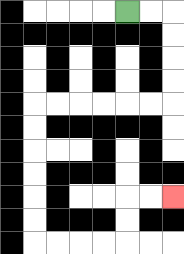{'start': '[5, 0]', 'end': '[7, 8]', 'path_directions': 'R,R,D,D,D,D,L,L,L,L,L,L,D,D,D,D,D,D,R,R,R,R,U,U,R,R', 'path_coordinates': '[[5, 0], [6, 0], [7, 0], [7, 1], [7, 2], [7, 3], [7, 4], [6, 4], [5, 4], [4, 4], [3, 4], [2, 4], [1, 4], [1, 5], [1, 6], [1, 7], [1, 8], [1, 9], [1, 10], [2, 10], [3, 10], [4, 10], [5, 10], [5, 9], [5, 8], [6, 8], [7, 8]]'}